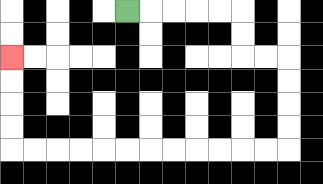{'start': '[5, 0]', 'end': '[0, 2]', 'path_directions': 'R,R,R,R,R,D,D,R,R,D,D,D,D,L,L,L,L,L,L,L,L,L,L,L,L,U,U,U,U', 'path_coordinates': '[[5, 0], [6, 0], [7, 0], [8, 0], [9, 0], [10, 0], [10, 1], [10, 2], [11, 2], [12, 2], [12, 3], [12, 4], [12, 5], [12, 6], [11, 6], [10, 6], [9, 6], [8, 6], [7, 6], [6, 6], [5, 6], [4, 6], [3, 6], [2, 6], [1, 6], [0, 6], [0, 5], [0, 4], [0, 3], [0, 2]]'}